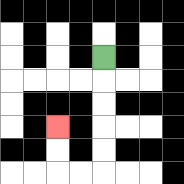{'start': '[4, 2]', 'end': '[2, 5]', 'path_directions': 'D,D,D,D,D,L,L,U,U', 'path_coordinates': '[[4, 2], [4, 3], [4, 4], [4, 5], [4, 6], [4, 7], [3, 7], [2, 7], [2, 6], [2, 5]]'}